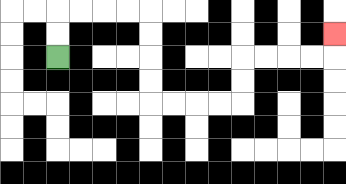{'start': '[2, 2]', 'end': '[14, 1]', 'path_directions': 'U,U,R,R,R,R,D,D,D,D,R,R,R,R,U,U,R,R,R,R,U', 'path_coordinates': '[[2, 2], [2, 1], [2, 0], [3, 0], [4, 0], [5, 0], [6, 0], [6, 1], [6, 2], [6, 3], [6, 4], [7, 4], [8, 4], [9, 4], [10, 4], [10, 3], [10, 2], [11, 2], [12, 2], [13, 2], [14, 2], [14, 1]]'}